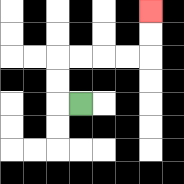{'start': '[3, 4]', 'end': '[6, 0]', 'path_directions': 'L,U,U,R,R,R,R,U,U', 'path_coordinates': '[[3, 4], [2, 4], [2, 3], [2, 2], [3, 2], [4, 2], [5, 2], [6, 2], [6, 1], [6, 0]]'}